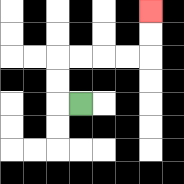{'start': '[3, 4]', 'end': '[6, 0]', 'path_directions': 'L,U,U,R,R,R,R,U,U', 'path_coordinates': '[[3, 4], [2, 4], [2, 3], [2, 2], [3, 2], [4, 2], [5, 2], [6, 2], [6, 1], [6, 0]]'}